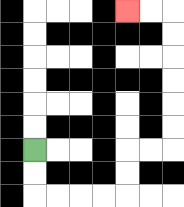{'start': '[1, 6]', 'end': '[5, 0]', 'path_directions': 'D,D,R,R,R,R,U,U,R,R,U,U,U,U,U,U,L,L', 'path_coordinates': '[[1, 6], [1, 7], [1, 8], [2, 8], [3, 8], [4, 8], [5, 8], [5, 7], [5, 6], [6, 6], [7, 6], [7, 5], [7, 4], [7, 3], [7, 2], [7, 1], [7, 0], [6, 0], [5, 0]]'}